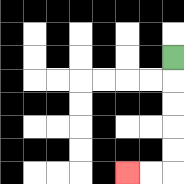{'start': '[7, 2]', 'end': '[5, 7]', 'path_directions': 'D,D,D,D,D,L,L', 'path_coordinates': '[[7, 2], [7, 3], [7, 4], [7, 5], [7, 6], [7, 7], [6, 7], [5, 7]]'}